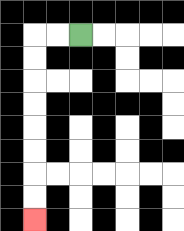{'start': '[3, 1]', 'end': '[1, 9]', 'path_directions': 'L,L,D,D,D,D,D,D,D,D', 'path_coordinates': '[[3, 1], [2, 1], [1, 1], [1, 2], [1, 3], [1, 4], [1, 5], [1, 6], [1, 7], [1, 8], [1, 9]]'}